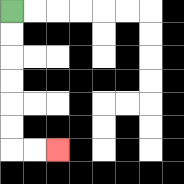{'start': '[0, 0]', 'end': '[2, 6]', 'path_directions': 'D,D,D,D,D,D,R,R', 'path_coordinates': '[[0, 0], [0, 1], [0, 2], [0, 3], [0, 4], [0, 5], [0, 6], [1, 6], [2, 6]]'}